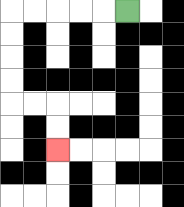{'start': '[5, 0]', 'end': '[2, 6]', 'path_directions': 'L,L,L,L,L,D,D,D,D,R,R,D,D', 'path_coordinates': '[[5, 0], [4, 0], [3, 0], [2, 0], [1, 0], [0, 0], [0, 1], [0, 2], [0, 3], [0, 4], [1, 4], [2, 4], [2, 5], [2, 6]]'}